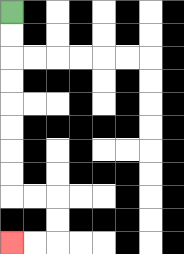{'start': '[0, 0]', 'end': '[0, 10]', 'path_directions': 'D,D,D,D,D,D,D,D,R,R,D,D,L,L', 'path_coordinates': '[[0, 0], [0, 1], [0, 2], [0, 3], [0, 4], [0, 5], [0, 6], [0, 7], [0, 8], [1, 8], [2, 8], [2, 9], [2, 10], [1, 10], [0, 10]]'}